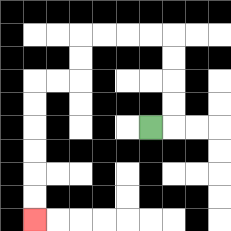{'start': '[6, 5]', 'end': '[1, 9]', 'path_directions': 'R,U,U,U,U,L,L,L,L,D,D,L,L,D,D,D,D,D,D', 'path_coordinates': '[[6, 5], [7, 5], [7, 4], [7, 3], [7, 2], [7, 1], [6, 1], [5, 1], [4, 1], [3, 1], [3, 2], [3, 3], [2, 3], [1, 3], [1, 4], [1, 5], [1, 6], [1, 7], [1, 8], [1, 9]]'}